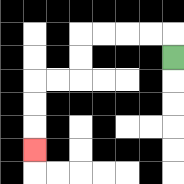{'start': '[7, 2]', 'end': '[1, 6]', 'path_directions': 'U,L,L,L,L,D,D,L,L,D,D,D', 'path_coordinates': '[[7, 2], [7, 1], [6, 1], [5, 1], [4, 1], [3, 1], [3, 2], [3, 3], [2, 3], [1, 3], [1, 4], [1, 5], [1, 6]]'}